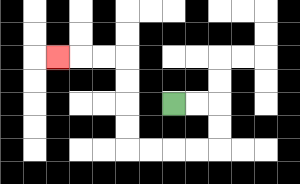{'start': '[7, 4]', 'end': '[2, 2]', 'path_directions': 'R,R,D,D,L,L,L,L,U,U,U,U,L,L,L', 'path_coordinates': '[[7, 4], [8, 4], [9, 4], [9, 5], [9, 6], [8, 6], [7, 6], [6, 6], [5, 6], [5, 5], [5, 4], [5, 3], [5, 2], [4, 2], [3, 2], [2, 2]]'}